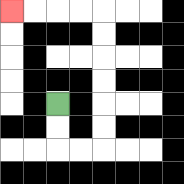{'start': '[2, 4]', 'end': '[0, 0]', 'path_directions': 'D,D,R,R,U,U,U,U,U,U,L,L,L,L', 'path_coordinates': '[[2, 4], [2, 5], [2, 6], [3, 6], [4, 6], [4, 5], [4, 4], [4, 3], [4, 2], [4, 1], [4, 0], [3, 0], [2, 0], [1, 0], [0, 0]]'}